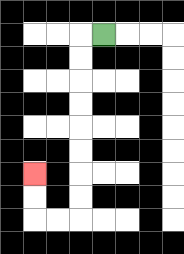{'start': '[4, 1]', 'end': '[1, 7]', 'path_directions': 'L,D,D,D,D,D,D,D,D,L,L,U,U', 'path_coordinates': '[[4, 1], [3, 1], [3, 2], [3, 3], [3, 4], [3, 5], [3, 6], [3, 7], [3, 8], [3, 9], [2, 9], [1, 9], [1, 8], [1, 7]]'}